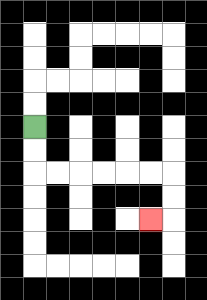{'start': '[1, 5]', 'end': '[6, 9]', 'path_directions': 'D,D,R,R,R,R,R,R,D,D,L', 'path_coordinates': '[[1, 5], [1, 6], [1, 7], [2, 7], [3, 7], [4, 7], [5, 7], [6, 7], [7, 7], [7, 8], [7, 9], [6, 9]]'}